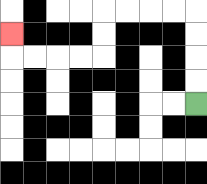{'start': '[8, 4]', 'end': '[0, 1]', 'path_directions': 'U,U,U,U,L,L,L,L,D,D,L,L,L,L,U', 'path_coordinates': '[[8, 4], [8, 3], [8, 2], [8, 1], [8, 0], [7, 0], [6, 0], [5, 0], [4, 0], [4, 1], [4, 2], [3, 2], [2, 2], [1, 2], [0, 2], [0, 1]]'}